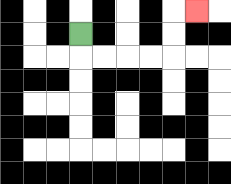{'start': '[3, 1]', 'end': '[8, 0]', 'path_directions': 'D,R,R,R,R,U,U,R', 'path_coordinates': '[[3, 1], [3, 2], [4, 2], [5, 2], [6, 2], [7, 2], [7, 1], [7, 0], [8, 0]]'}